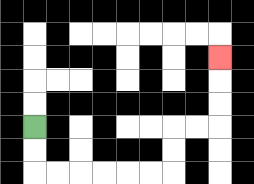{'start': '[1, 5]', 'end': '[9, 2]', 'path_directions': 'D,D,R,R,R,R,R,R,U,U,R,R,U,U,U', 'path_coordinates': '[[1, 5], [1, 6], [1, 7], [2, 7], [3, 7], [4, 7], [5, 7], [6, 7], [7, 7], [7, 6], [7, 5], [8, 5], [9, 5], [9, 4], [9, 3], [9, 2]]'}